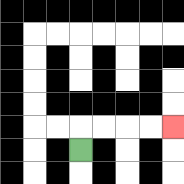{'start': '[3, 6]', 'end': '[7, 5]', 'path_directions': 'U,R,R,R,R', 'path_coordinates': '[[3, 6], [3, 5], [4, 5], [5, 5], [6, 5], [7, 5]]'}